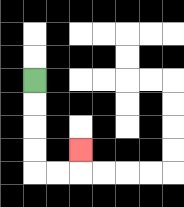{'start': '[1, 3]', 'end': '[3, 6]', 'path_directions': 'D,D,D,D,R,R,U', 'path_coordinates': '[[1, 3], [1, 4], [1, 5], [1, 6], [1, 7], [2, 7], [3, 7], [3, 6]]'}